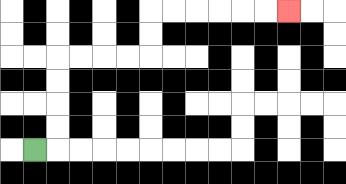{'start': '[1, 6]', 'end': '[12, 0]', 'path_directions': 'R,U,U,U,U,R,R,R,R,U,U,R,R,R,R,R,R', 'path_coordinates': '[[1, 6], [2, 6], [2, 5], [2, 4], [2, 3], [2, 2], [3, 2], [4, 2], [5, 2], [6, 2], [6, 1], [6, 0], [7, 0], [8, 0], [9, 0], [10, 0], [11, 0], [12, 0]]'}